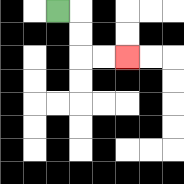{'start': '[2, 0]', 'end': '[5, 2]', 'path_directions': 'R,D,D,R,R', 'path_coordinates': '[[2, 0], [3, 0], [3, 1], [3, 2], [4, 2], [5, 2]]'}